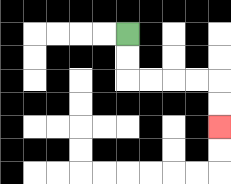{'start': '[5, 1]', 'end': '[9, 5]', 'path_directions': 'D,D,R,R,R,R,D,D', 'path_coordinates': '[[5, 1], [5, 2], [5, 3], [6, 3], [7, 3], [8, 3], [9, 3], [9, 4], [9, 5]]'}